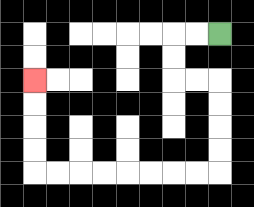{'start': '[9, 1]', 'end': '[1, 3]', 'path_directions': 'L,L,D,D,R,R,D,D,D,D,L,L,L,L,L,L,L,L,U,U,U,U', 'path_coordinates': '[[9, 1], [8, 1], [7, 1], [7, 2], [7, 3], [8, 3], [9, 3], [9, 4], [9, 5], [9, 6], [9, 7], [8, 7], [7, 7], [6, 7], [5, 7], [4, 7], [3, 7], [2, 7], [1, 7], [1, 6], [1, 5], [1, 4], [1, 3]]'}